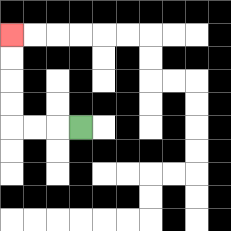{'start': '[3, 5]', 'end': '[0, 1]', 'path_directions': 'L,L,L,U,U,U,U', 'path_coordinates': '[[3, 5], [2, 5], [1, 5], [0, 5], [0, 4], [0, 3], [0, 2], [0, 1]]'}